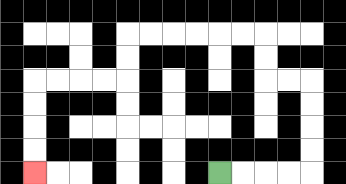{'start': '[9, 7]', 'end': '[1, 7]', 'path_directions': 'R,R,R,R,U,U,U,U,L,L,U,U,L,L,L,L,L,L,D,D,L,L,L,L,D,D,D,D', 'path_coordinates': '[[9, 7], [10, 7], [11, 7], [12, 7], [13, 7], [13, 6], [13, 5], [13, 4], [13, 3], [12, 3], [11, 3], [11, 2], [11, 1], [10, 1], [9, 1], [8, 1], [7, 1], [6, 1], [5, 1], [5, 2], [5, 3], [4, 3], [3, 3], [2, 3], [1, 3], [1, 4], [1, 5], [1, 6], [1, 7]]'}